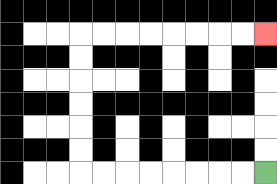{'start': '[11, 7]', 'end': '[11, 1]', 'path_directions': 'L,L,L,L,L,L,L,L,U,U,U,U,U,U,R,R,R,R,R,R,R,R', 'path_coordinates': '[[11, 7], [10, 7], [9, 7], [8, 7], [7, 7], [6, 7], [5, 7], [4, 7], [3, 7], [3, 6], [3, 5], [3, 4], [3, 3], [3, 2], [3, 1], [4, 1], [5, 1], [6, 1], [7, 1], [8, 1], [9, 1], [10, 1], [11, 1]]'}